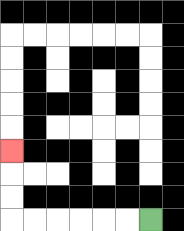{'start': '[6, 9]', 'end': '[0, 6]', 'path_directions': 'L,L,L,L,L,L,U,U,U', 'path_coordinates': '[[6, 9], [5, 9], [4, 9], [3, 9], [2, 9], [1, 9], [0, 9], [0, 8], [0, 7], [0, 6]]'}